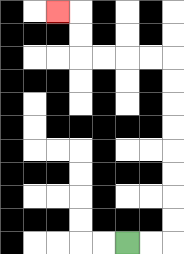{'start': '[5, 10]', 'end': '[2, 0]', 'path_directions': 'R,R,U,U,U,U,U,U,U,U,L,L,L,L,U,U,L', 'path_coordinates': '[[5, 10], [6, 10], [7, 10], [7, 9], [7, 8], [7, 7], [7, 6], [7, 5], [7, 4], [7, 3], [7, 2], [6, 2], [5, 2], [4, 2], [3, 2], [3, 1], [3, 0], [2, 0]]'}